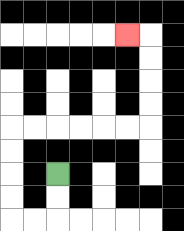{'start': '[2, 7]', 'end': '[5, 1]', 'path_directions': 'D,D,L,L,U,U,U,U,R,R,R,R,R,R,U,U,U,U,L', 'path_coordinates': '[[2, 7], [2, 8], [2, 9], [1, 9], [0, 9], [0, 8], [0, 7], [0, 6], [0, 5], [1, 5], [2, 5], [3, 5], [4, 5], [5, 5], [6, 5], [6, 4], [6, 3], [6, 2], [6, 1], [5, 1]]'}